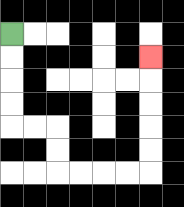{'start': '[0, 1]', 'end': '[6, 2]', 'path_directions': 'D,D,D,D,R,R,D,D,R,R,R,R,U,U,U,U,U', 'path_coordinates': '[[0, 1], [0, 2], [0, 3], [0, 4], [0, 5], [1, 5], [2, 5], [2, 6], [2, 7], [3, 7], [4, 7], [5, 7], [6, 7], [6, 6], [6, 5], [6, 4], [6, 3], [6, 2]]'}